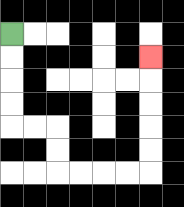{'start': '[0, 1]', 'end': '[6, 2]', 'path_directions': 'D,D,D,D,R,R,D,D,R,R,R,R,U,U,U,U,U', 'path_coordinates': '[[0, 1], [0, 2], [0, 3], [0, 4], [0, 5], [1, 5], [2, 5], [2, 6], [2, 7], [3, 7], [4, 7], [5, 7], [6, 7], [6, 6], [6, 5], [6, 4], [6, 3], [6, 2]]'}